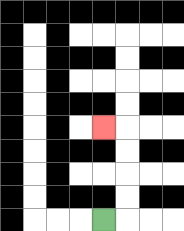{'start': '[4, 9]', 'end': '[4, 5]', 'path_directions': 'R,U,U,U,U,L', 'path_coordinates': '[[4, 9], [5, 9], [5, 8], [5, 7], [5, 6], [5, 5], [4, 5]]'}